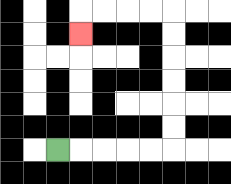{'start': '[2, 6]', 'end': '[3, 1]', 'path_directions': 'R,R,R,R,R,U,U,U,U,U,U,L,L,L,L,D', 'path_coordinates': '[[2, 6], [3, 6], [4, 6], [5, 6], [6, 6], [7, 6], [7, 5], [7, 4], [7, 3], [7, 2], [7, 1], [7, 0], [6, 0], [5, 0], [4, 0], [3, 0], [3, 1]]'}